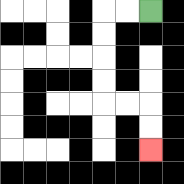{'start': '[6, 0]', 'end': '[6, 6]', 'path_directions': 'L,L,D,D,D,D,R,R,D,D', 'path_coordinates': '[[6, 0], [5, 0], [4, 0], [4, 1], [4, 2], [4, 3], [4, 4], [5, 4], [6, 4], [6, 5], [6, 6]]'}